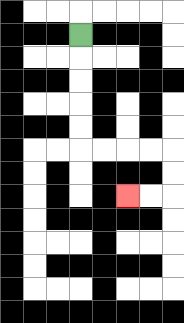{'start': '[3, 1]', 'end': '[5, 8]', 'path_directions': 'D,D,D,D,D,R,R,R,R,D,D,L,L', 'path_coordinates': '[[3, 1], [3, 2], [3, 3], [3, 4], [3, 5], [3, 6], [4, 6], [5, 6], [6, 6], [7, 6], [7, 7], [7, 8], [6, 8], [5, 8]]'}